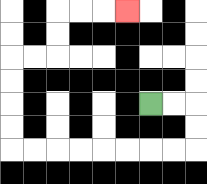{'start': '[6, 4]', 'end': '[5, 0]', 'path_directions': 'R,R,D,D,L,L,L,L,L,L,L,L,U,U,U,U,R,R,U,U,R,R,R', 'path_coordinates': '[[6, 4], [7, 4], [8, 4], [8, 5], [8, 6], [7, 6], [6, 6], [5, 6], [4, 6], [3, 6], [2, 6], [1, 6], [0, 6], [0, 5], [0, 4], [0, 3], [0, 2], [1, 2], [2, 2], [2, 1], [2, 0], [3, 0], [4, 0], [5, 0]]'}